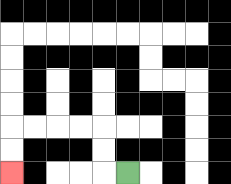{'start': '[5, 7]', 'end': '[0, 7]', 'path_directions': 'L,U,U,L,L,L,L,D,D', 'path_coordinates': '[[5, 7], [4, 7], [4, 6], [4, 5], [3, 5], [2, 5], [1, 5], [0, 5], [0, 6], [0, 7]]'}